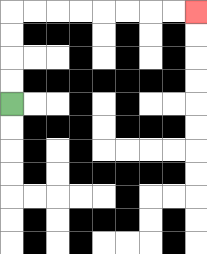{'start': '[0, 4]', 'end': '[8, 0]', 'path_directions': 'U,U,U,U,R,R,R,R,R,R,R,R', 'path_coordinates': '[[0, 4], [0, 3], [0, 2], [0, 1], [0, 0], [1, 0], [2, 0], [3, 0], [4, 0], [5, 0], [6, 0], [7, 0], [8, 0]]'}